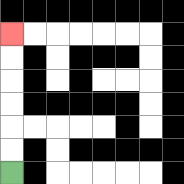{'start': '[0, 7]', 'end': '[0, 1]', 'path_directions': 'U,U,U,U,U,U', 'path_coordinates': '[[0, 7], [0, 6], [0, 5], [0, 4], [0, 3], [0, 2], [0, 1]]'}